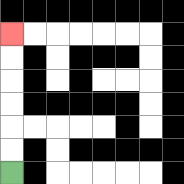{'start': '[0, 7]', 'end': '[0, 1]', 'path_directions': 'U,U,U,U,U,U', 'path_coordinates': '[[0, 7], [0, 6], [0, 5], [0, 4], [0, 3], [0, 2], [0, 1]]'}